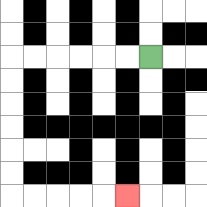{'start': '[6, 2]', 'end': '[5, 8]', 'path_directions': 'L,L,L,L,L,L,D,D,D,D,D,D,R,R,R,R,R', 'path_coordinates': '[[6, 2], [5, 2], [4, 2], [3, 2], [2, 2], [1, 2], [0, 2], [0, 3], [0, 4], [0, 5], [0, 6], [0, 7], [0, 8], [1, 8], [2, 8], [3, 8], [4, 8], [5, 8]]'}